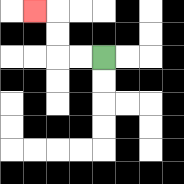{'start': '[4, 2]', 'end': '[1, 0]', 'path_directions': 'L,L,U,U,L', 'path_coordinates': '[[4, 2], [3, 2], [2, 2], [2, 1], [2, 0], [1, 0]]'}